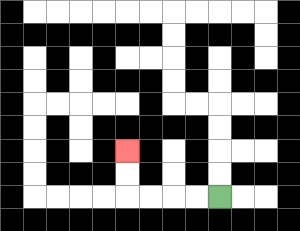{'start': '[9, 8]', 'end': '[5, 6]', 'path_directions': 'L,L,L,L,U,U', 'path_coordinates': '[[9, 8], [8, 8], [7, 8], [6, 8], [5, 8], [5, 7], [5, 6]]'}